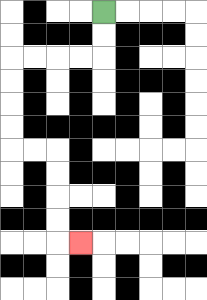{'start': '[4, 0]', 'end': '[3, 10]', 'path_directions': 'D,D,L,L,L,L,D,D,D,D,R,R,D,D,D,D,R', 'path_coordinates': '[[4, 0], [4, 1], [4, 2], [3, 2], [2, 2], [1, 2], [0, 2], [0, 3], [0, 4], [0, 5], [0, 6], [1, 6], [2, 6], [2, 7], [2, 8], [2, 9], [2, 10], [3, 10]]'}